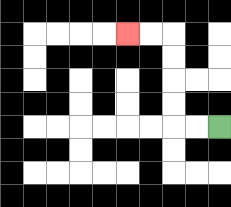{'start': '[9, 5]', 'end': '[5, 1]', 'path_directions': 'L,L,U,U,U,U,L,L', 'path_coordinates': '[[9, 5], [8, 5], [7, 5], [7, 4], [7, 3], [7, 2], [7, 1], [6, 1], [5, 1]]'}